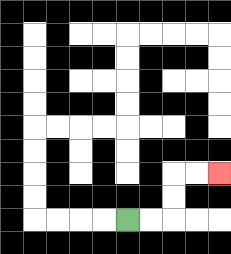{'start': '[5, 9]', 'end': '[9, 7]', 'path_directions': 'R,R,U,U,R,R', 'path_coordinates': '[[5, 9], [6, 9], [7, 9], [7, 8], [7, 7], [8, 7], [9, 7]]'}